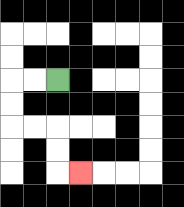{'start': '[2, 3]', 'end': '[3, 7]', 'path_directions': 'L,L,D,D,R,R,D,D,R', 'path_coordinates': '[[2, 3], [1, 3], [0, 3], [0, 4], [0, 5], [1, 5], [2, 5], [2, 6], [2, 7], [3, 7]]'}